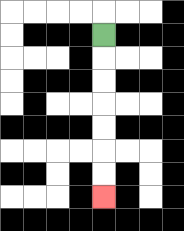{'start': '[4, 1]', 'end': '[4, 8]', 'path_directions': 'D,D,D,D,D,D,D', 'path_coordinates': '[[4, 1], [4, 2], [4, 3], [4, 4], [4, 5], [4, 6], [4, 7], [4, 8]]'}